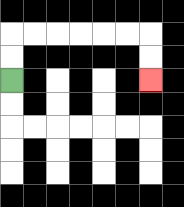{'start': '[0, 3]', 'end': '[6, 3]', 'path_directions': 'U,U,R,R,R,R,R,R,D,D', 'path_coordinates': '[[0, 3], [0, 2], [0, 1], [1, 1], [2, 1], [3, 1], [4, 1], [5, 1], [6, 1], [6, 2], [6, 3]]'}